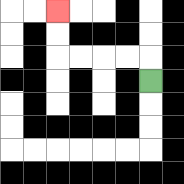{'start': '[6, 3]', 'end': '[2, 0]', 'path_directions': 'U,L,L,L,L,U,U', 'path_coordinates': '[[6, 3], [6, 2], [5, 2], [4, 2], [3, 2], [2, 2], [2, 1], [2, 0]]'}